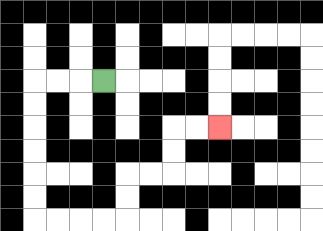{'start': '[4, 3]', 'end': '[9, 5]', 'path_directions': 'L,L,L,D,D,D,D,D,D,R,R,R,R,U,U,R,R,U,U,R,R', 'path_coordinates': '[[4, 3], [3, 3], [2, 3], [1, 3], [1, 4], [1, 5], [1, 6], [1, 7], [1, 8], [1, 9], [2, 9], [3, 9], [4, 9], [5, 9], [5, 8], [5, 7], [6, 7], [7, 7], [7, 6], [7, 5], [8, 5], [9, 5]]'}